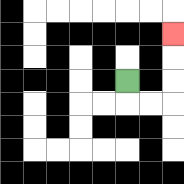{'start': '[5, 3]', 'end': '[7, 1]', 'path_directions': 'D,R,R,U,U,U', 'path_coordinates': '[[5, 3], [5, 4], [6, 4], [7, 4], [7, 3], [7, 2], [7, 1]]'}